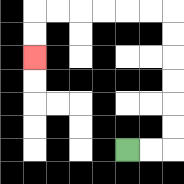{'start': '[5, 6]', 'end': '[1, 2]', 'path_directions': 'R,R,U,U,U,U,U,U,L,L,L,L,L,L,D,D', 'path_coordinates': '[[5, 6], [6, 6], [7, 6], [7, 5], [7, 4], [7, 3], [7, 2], [7, 1], [7, 0], [6, 0], [5, 0], [4, 0], [3, 0], [2, 0], [1, 0], [1, 1], [1, 2]]'}